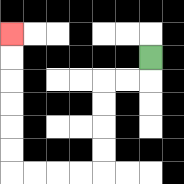{'start': '[6, 2]', 'end': '[0, 1]', 'path_directions': 'D,L,L,D,D,D,D,L,L,L,L,U,U,U,U,U,U', 'path_coordinates': '[[6, 2], [6, 3], [5, 3], [4, 3], [4, 4], [4, 5], [4, 6], [4, 7], [3, 7], [2, 7], [1, 7], [0, 7], [0, 6], [0, 5], [0, 4], [0, 3], [0, 2], [0, 1]]'}